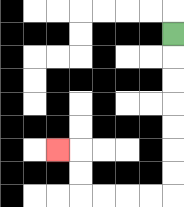{'start': '[7, 1]', 'end': '[2, 6]', 'path_directions': 'D,D,D,D,D,D,D,L,L,L,L,U,U,L', 'path_coordinates': '[[7, 1], [7, 2], [7, 3], [7, 4], [7, 5], [7, 6], [7, 7], [7, 8], [6, 8], [5, 8], [4, 8], [3, 8], [3, 7], [3, 6], [2, 6]]'}